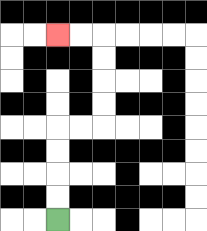{'start': '[2, 9]', 'end': '[2, 1]', 'path_directions': 'U,U,U,U,R,R,U,U,U,U,L,L', 'path_coordinates': '[[2, 9], [2, 8], [2, 7], [2, 6], [2, 5], [3, 5], [4, 5], [4, 4], [4, 3], [4, 2], [4, 1], [3, 1], [2, 1]]'}